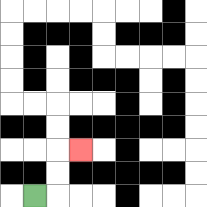{'start': '[1, 8]', 'end': '[3, 6]', 'path_directions': 'R,U,U,R', 'path_coordinates': '[[1, 8], [2, 8], [2, 7], [2, 6], [3, 6]]'}